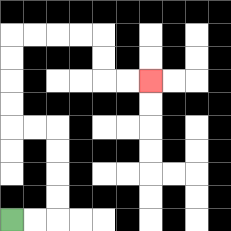{'start': '[0, 9]', 'end': '[6, 3]', 'path_directions': 'R,R,U,U,U,U,L,L,U,U,U,U,R,R,R,R,D,D,R,R', 'path_coordinates': '[[0, 9], [1, 9], [2, 9], [2, 8], [2, 7], [2, 6], [2, 5], [1, 5], [0, 5], [0, 4], [0, 3], [0, 2], [0, 1], [1, 1], [2, 1], [3, 1], [4, 1], [4, 2], [4, 3], [5, 3], [6, 3]]'}